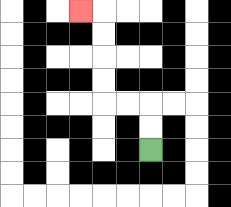{'start': '[6, 6]', 'end': '[3, 0]', 'path_directions': 'U,U,L,L,U,U,U,U,L', 'path_coordinates': '[[6, 6], [6, 5], [6, 4], [5, 4], [4, 4], [4, 3], [4, 2], [4, 1], [4, 0], [3, 0]]'}